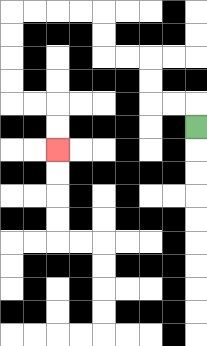{'start': '[8, 5]', 'end': '[2, 6]', 'path_directions': 'U,L,L,U,U,L,L,U,U,L,L,L,L,D,D,D,D,R,R,D,D', 'path_coordinates': '[[8, 5], [8, 4], [7, 4], [6, 4], [6, 3], [6, 2], [5, 2], [4, 2], [4, 1], [4, 0], [3, 0], [2, 0], [1, 0], [0, 0], [0, 1], [0, 2], [0, 3], [0, 4], [1, 4], [2, 4], [2, 5], [2, 6]]'}